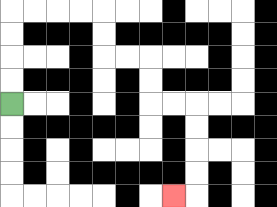{'start': '[0, 4]', 'end': '[7, 8]', 'path_directions': 'U,U,U,U,R,R,R,R,D,D,R,R,D,D,R,R,D,D,D,D,L', 'path_coordinates': '[[0, 4], [0, 3], [0, 2], [0, 1], [0, 0], [1, 0], [2, 0], [3, 0], [4, 0], [4, 1], [4, 2], [5, 2], [6, 2], [6, 3], [6, 4], [7, 4], [8, 4], [8, 5], [8, 6], [8, 7], [8, 8], [7, 8]]'}